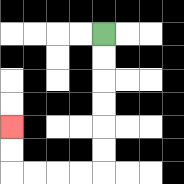{'start': '[4, 1]', 'end': '[0, 5]', 'path_directions': 'D,D,D,D,D,D,L,L,L,L,U,U', 'path_coordinates': '[[4, 1], [4, 2], [4, 3], [4, 4], [4, 5], [4, 6], [4, 7], [3, 7], [2, 7], [1, 7], [0, 7], [0, 6], [0, 5]]'}